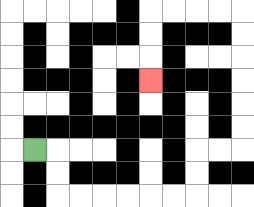{'start': '[1, 6]', 'end': '[6, 3]', 'path_directions': 'R,D,D,R,R,R,R,R,R,U,U,R,R,U,U,U,U,U,U,L,L,L,L,D,D,D', 'path_coordinates': '[[1, 6], [2, 6], [2, 7], [2, 8], [3, 8], [4, 8], [5, 8], [6, 8], [7, 8], [8, 8], [8, 7], [8, 6], [9, 6], [10, 6], [10, 5], [10, 4], [10, 3], [10, 2], [10, 1], [10, 0], [9, 0], [8, 0], [7, 0], [6, 0], [6, 1], [6, 2], [6, 3]]'}